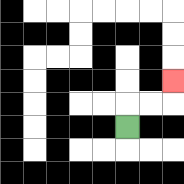{'start': '[5, 5]', 'end': '[7, 3]', 'path_directions': 'U,R,R,U', 'path_coordinates': '[[5, 5], [5, 4], [6, 4], [7, 4], [7, 3]]'}